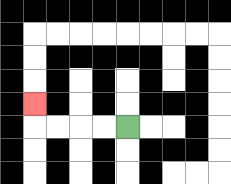{'start': '[5, 5]', 'end': '[1, 4]', 'path_directions': 'L,L,L,L,U', 'path_coordinates': '[[5, 5], [4, 5], [3, 5], [2, 5], [1, 5], [1, 4]]'}